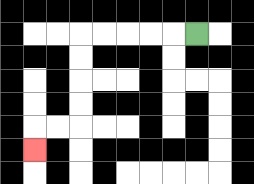{'start': '[8, 1]', 'end': '[1, 6]', 'path_directions': 'L,L,L,L,L,D,D,D,D,L,L,D', 'path_coordinates': '[[8, 1], [7, 1], [6, 1], [5, 1], [4, 1], [3, 1], [3, 2], [3, 3], [3, 4], [3, 5], [2, 5], [1, 5], [1, 6]]'}